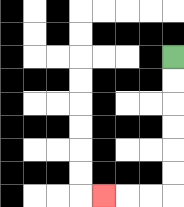{'start': '[7, 2]', 'end': '[4, 8]', 'path_directions': 'D,D,D,D,D,D,L,L,L', 'path_coordinates': '[[7, 2], [7, 3], [7, 4], [7, 5], [7, 6], [7, 7], [7, 8], [6, 8], [5, 8], [4, 8]]'}